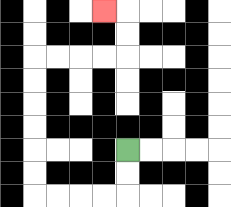{'start': '[5, 6]', 'end': '[4, 0]', 'path_directions': 'D,D,L,L,L,L,U,U,U,U,U,U,R,R,R,R,U,U,L', 'path_coordinates': '[[5, 6], [5, 7], [5, 8], [4, 8], [3, 8], [2, 8], [1, 8], [1, 7], [1, 6], [1, 5], [1, 4], [1, 3], [1, 2], [2, 2], [3, 2], [4, 2], [5, 2], [5, 1], [5, 0], [4, 0]]'}